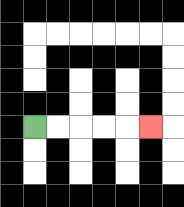{'start': '[1, 5]', 'end': '[6, 5]', 'path_directions': 'R,R,R,R,R', 'path_coordinates': '[[1, 5], [2, 5], [3, 5], [4, 5], [5, 5], [6, 5]]'}